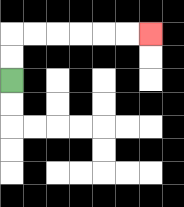{'start': '[0, 3]', 'end': '[6, 1]', 'path_directions': 'U,U,R,R,R,R,R,R', 'path_coordinates': '[[0, 3], [0, 2], [0, 1], [1, 1], [2, 1], [3, 1], [4, 1], [5, 1], [6, 1]]'}